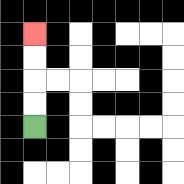{'start': '[1, 5]', 'end': '[1, 1]', 'path_directions': 'U,U,U,U', 'path_coordinates': '[[1, 5], [1, 4], [1, 3], [1, 2], [1, 1]]'}